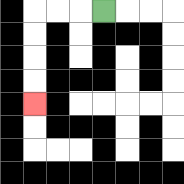{'start': '[4, 0]', 'end': '[1, 4]', 'path_directions': 'L,L,L,D,D,D,D', 'path_coordinates': '[[4, 0], [3, 0], [2, 0], [1, 0], [1, 1], [1, 2], [1, 3], [1, 4]]'}